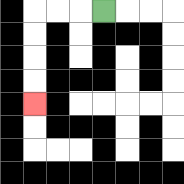{'start': '[4, 0]', 'end': '[1, 4]', 'path_directions': 'L,L,L,D,D,D,D', 'path_coordinates': '[[4, 0], [3, 0], [2, 0], [1, 0], [1, 1], [1, 2], [1, 3], [1, 4]]'}